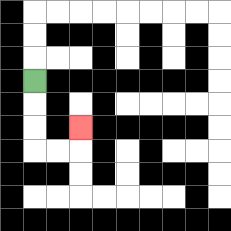{'start': '[1, 3]', 'end': '[3, 5]', 'path_directions': 'D,D,D,R,R,U', 'path_coordinates': '[[1, 3], [1, 4], [1, 5], [1, 6], [2, 6], [3, 6], [3, 5]]'}